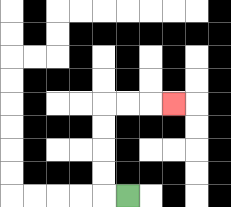{'start': '[5, 8]', 'end': '[7, 4]', 'path_directions': 'L,U,U,U,U,R,R,R', 'path_coordinates': '[[5, 8], [4, 8], [4, 7], [4, 6], [4, 5], [4, 4], [5, 4], [6, 4], [7, 4]]'}